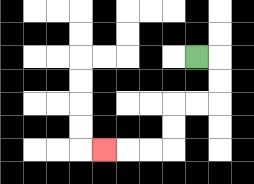{'start': '[8, 2]', 'end': '[4, 6]', 'path_directions': 'R,D,D,L,L,D,D,L,L,L', 'path_coordinates': '[[8, 2], [9, 2], [9, 3], [9, 4], [8, 4], [7, 4], [7, 5], [7, 6], [6, 6], [5, 6], [4, 6]]'}